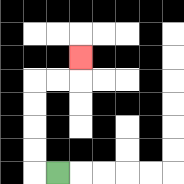{'start': '[2, 7]', 'end': '[3, 2]', 'path_directions': 'L,U,U,U,U,R,R,U', 'path_coordinates': '[[2, 7], [1, 7], [1, 6], [1, 5], [1, 4], [1, 3], [2, 3], [3, 3], [3, 2]]'}